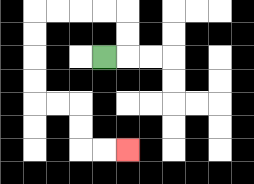{'start': '[4, 2]', 'end': '[5, 6]', 'path_directions': 'R,U,U,L,L,L,L,D,D,D,D,R,R,D,D,R,R', 'path_coordinates': '[[4, 2], [5, 2], [5, 1], [5, 0], [4, 0], [3, 0], [2, 0], [1, 0], [1, 1], [1, 2], [1, 3], [1, 4], [2, 4], [3, 4], [3, 5], [3, 6], [4, 6], [5, 6]]'}